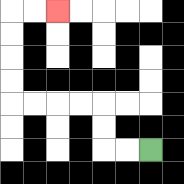{'start': '[6, 6]', 'end': '[2, 0]', 'path_directions': 'L,L,U,U,L,L,L,L,U,U,U,U,R,R', 'path_coordinates': '[[6, 6], [5, 6], [4, 6], [4, 5], [4, 4], [3, 4], [2, 4], [1, 4], [0, 4], [0, 3], [0, 2], [0, 1], [0, 0], [1, 0], [2, 0]]'}